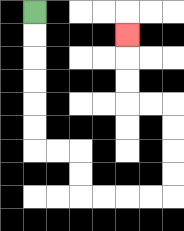{'start': '[1, 0]', 'end': '[5, 1]', 'path_directions': 'D,D,D,D,D,D,R,R,D,D,R,R,R,R,U,U,U,U,L,L,U,U,U', 'path_coordinates': '[[1, 0], [1, 1], [1, 2], [1, 3], [1, 4], [1, 5], [1, 6], [2, 6], [3, 6], [3, 7], [3, 8], [4, 8], [5, 8], [6, 8], [7, 8], [7, 7], [7, 6], [7, 5], [7, 4], [6, 4], [5, 4], [5, 3], [5, 2], [5, 1]]'}